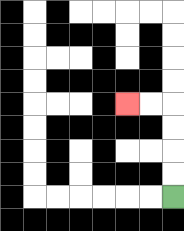{'start': '[7, 8]', 'end': '[5, 4]', 'path_directions': 'U,U,U,U,L,L', 'path_coordinates': '[[7, 8], [7, 7], [7, 6], [7, 5], [7, 4], [6, 4], [5, 4]]'}